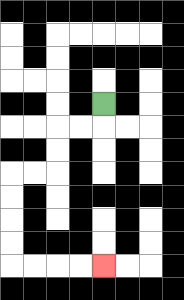{'start': '[4, 4]', 'end': '[4, 11]', 'path_directions': 'D,L,L,D,D,L,L,D,D,D,D,R,R,R,R', 'path_coordinates': '[[4, 4], [4, 5], [3, 5], [2, 5], [2, 6], [2, 7], [1, 7], [0, 7], [0, 8], [0, 9], [0, 10], [0, 11], [1, 11], [2, 11], [3, 11], [4, 11]]'}